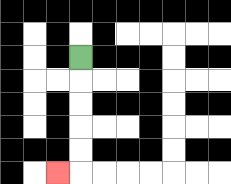{'start': '[3, 2]', 'end': '[2, 7]', 'path_directions': 'D,D,D,D,D,L', 'path_coordinates': '[[3, 2], [3, 3], [3, 4], [3, 5], [3, 6], [3, 7], [2, 7]]'}